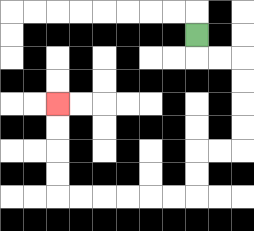{'start': '[8, 1]', 'end': '[2, 4]', 'path_directions': 'D,R,R,D,D,D,D,L,L,D,D,L,L,L,L,L,L,U,U,U,U', 'path_coordinates': '[[8, 1], [8, 2], [9, 2], [10, 2], [10, 3], [10, 4], [10, 5], [10, 6], [9, 6], [8, 6], [8, 7], [8, 8], [7, 8], [6, 8], [5, 8], [4, 8], [3, 8], [2, 8], [2, 7], [2, 6], [2, 5], [2, 4]]'}